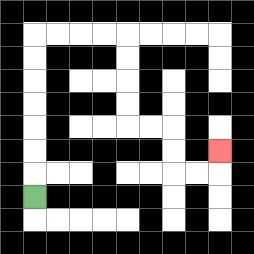{'start': '[1, 8]', 'end': '[9, 6]', 'path_directions': 'U,U,U,U,U,U,U,R,R,R,R,D,D,D,D,R,R,D,D,R,R,U', 'path_coordinates': '[[1, 8], [1, 7], [1, 6], [1, 5], [1, 4], [1, 3], [1, 2], [1, 1], [2, 1], [3, 1], [4, 1], [5, 1], [5, 2], [5, 3], [5, 4], [5, 5], [6, 5], [7, 5], [7, 6], [7, 7], [8, 7], [9, 7], [9, 6]]'}